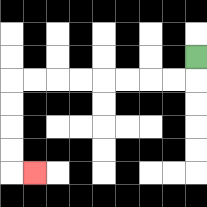{'start': '[8, 2]', 'end': '[1, 7]', 'path_directions': 'D,L,L,L,L,L,L,L,L,D,D,D,D,R', 'path_coordinates': '[[8, 2], [8, 3], [7, 3], [6, 3], [5, 3], [4, 3], [3, 3], [2, 3], [1, 3], [0, 3], [0, 4], [0, 5], [0, 6], [0, 7], [1, 7]]'}